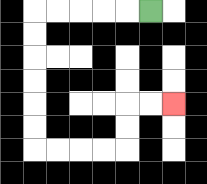{'start': '[6, 0]', 'end': '[7, 4]', 'path_directions': 'L,L,L,L,L,D,D,D,D,D,D,R,R,R,R,U,U,R,R', 'path_coordinates': '[[6, 0], [5, 0], [4, 0], [3, 0], [2, 0], [1, 0], [1, 1], [1, 2], [1, 3], [1, 4], [1, 5], [1, 6], [2, 6], [3, 6], [4, 6], [5, 6], [5, 5], [5, 4], [6, 4], [7, 4]]'}